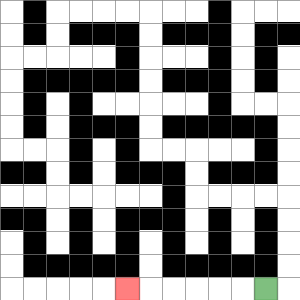{'start': '[11, 12]', 'end': '[5, 12]', 'path_directions': 'L,L,L,L,L,L', 'path_coordinates': '[[11, 12], [10, 12], [9, 12], [8, 12], [7, 12], [6, 12], [5, 12]]'}